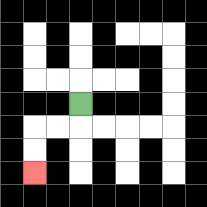{'start': '[3, 4]', 'end': '[1, 7]', 'path_directions': 'D,L,L,D,D', 'path_coordinates': '[[3, 4], [3, 5], [2, 5], [1, 5], [1, 6], [1, 7]]'}